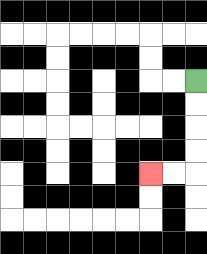{'start': '[8, 3]', 'end': '[6, 7]', 'path_directions': 'D,D,D,D,L,L', 'path_coordinates': '[[8, 3], [8, 4], [8, 5], [8, 6], [8, 7], [7, 7], [6, 7]]'}